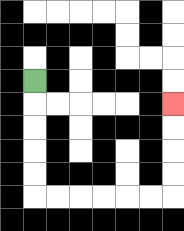{'start': '[1, 3]', 'end': '[7, 4]', 'path_directions': 'D,D,D,D,D,R,R,R,R,R,R,U,U,U,U', 'path_coordinates': '[[1, 3], [1, 4], [1, 5], [1, 6], [1, 7], [1, 8], [2, 8], [3, 8], [4, 8], [5, 8], [6, 8], [7, 8], [7, 7], [7, 6], [7, 5], [7, 4]]'}